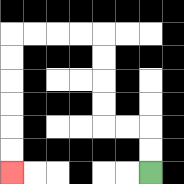{'start': '[6, 7]', 'end': '[0, 7]', 'path_directions': 'U,U,L,L,U,U,U,U,L,L,L,L,D,D,D,D,D,D', 'path_coordinates': '[[6, 7], [6, 6], [6, 5], [5, 5], [4, 5], [4, 4], [4, 3], [4, 2], [4, 1], [3, 1], [2, 1], [1, 1], [0, 1], [0, 2], [0, 3], [0, 4], [0, 5], [0, 6], [0, 7]]'}